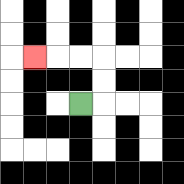{'start': '[3, 4]', 'end': '[1, 2]', 'path_directions': 'R,U,U,L,L,L', 'path_coordinates': '[[3, 4], [4, 4], [4, 3], [4, 2], [3, 2], [2, 2], [1, 2]]'}